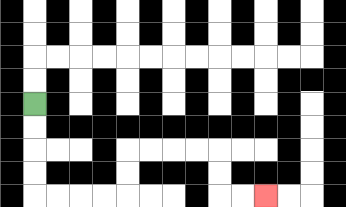{'start': '[1, 4]', 'end': '[11, 8]', 'path_directions': 'D,D,D,D,R,R,R,R,U,U,R,R,R,R,D,D,R,R', 'path_coordinates': '[[1, 4], [1, 5], [1, 6], [1, 7], [1, 8], [2, 8], [3, 8], [4, 8], [5, 8], [5, 7], [5, 6], [6, 6], [7, 6], [8, 6], [9, 6], [9, 7], [9, 8], [10, 8], [11, 8]]'}